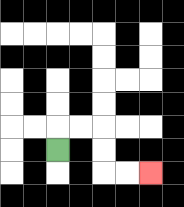{'start': '[2, 6]', 'end': '[6, 7]', 'path_directions': 'U,R,R,D,D,R,R', 'path_coordinates': '[[2, 6], [2, 5], [3, 5], [4, 5], [4, 6], [4, 7], [5, 7], [6, 7]]'}